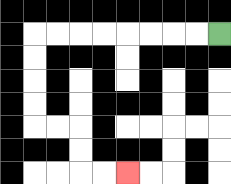{'start': '[9, 1]', 'end': '[5, 7]', 'path_directions': 'L,L,L,L,L,L,L,L,D,D,D,D,R,R,D,D,R,R', 'path_coordinates': '[[9, 1], [8, 1], [7, 1], [6, 1], [5, 1], [4, 1], [3, 1], [2, 1], [1, 1], [1, 2], [1, 3], [1, 4], [1, 5], [2, 5], [3, 5], [3, 6], [3, 7], [4, 7], [5, 7]]'}